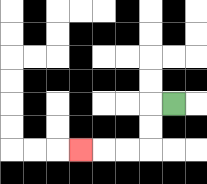{'start': '[7, 4]', 'end': '[3, 6]', 'path_directions': 'L,D,D,L,L,L', 'path_coordinates': '[[7, 4], [6, 4], [6, 5], [6, 6], [5, 6], [4, 6], [3, 6]]'}